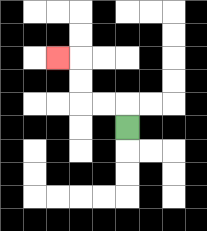{'start': '[5, 5]', 'end': '[2, 2]', 'path_directions': 'U,L,L,U,U,L', 'path_coordinates': '[[5, 5], [5, 4], [4, 4], [3, 4], [3, 3], [3, 2], [2, 2]]'}